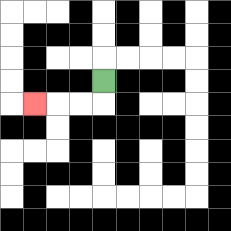{'start': '[4, 3]', 'end': '[1, 4]', 'path_directions': 'D,L,L,L', 'path_coordinates': '[[4, 3], [4, 4], [3, 4], [2, 4], [1, 4]]'}